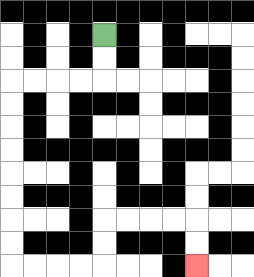{'start': '[4, 1]', 'end': '[8, 11]', 'path_directions': 'D,D,L,L,L,L,D,D,D,D,D,D,D,D,R,R,R,R,U,U,R,R,R,R,D,D', 'path_coordinates': '[[4, 1], [4, 2], [4, 3], [3, 3], [2, 3], [1, 3], [0, 3], [0, 4], [0, 5], [0, 6], [0, 7], [0, 8], [0, 9], [0, 10], [0, 11], [1, 11], [2, 11], [3, 11], [4, 11], [4, 10], [4, 9], [5, 9], [6, 9], [7, 9], [8, 9], [8, 10], [8, 11]]'}